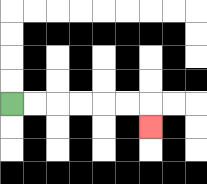{'start': '[0, 4]', 'end': '[6, 5]', 'path_directions': 'R,R,R,R,R,R,D', 'path_coordinates': '[[0, 4], [1, 4], [2, 4], [3, 4], [4, 4], [5, 4], [6, 4], [6, 5]]'}